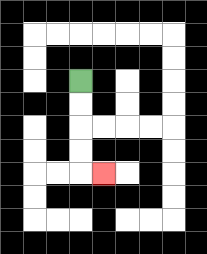{'start': '[3, 3]', 'end': '[4, 7]', 'path_directions': 'D,D,D,D,R', 'path_coordinates': '[[3, 3], [3, 4], [3, 5], [3, 6], [3, 7], [4, 7]]'}